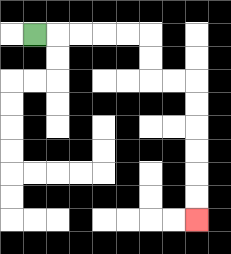{'start': '[1, 1]', 'end': '[8, 9]', 'path_directions': 'R,R,R,R,R,D,D,R,R,D,D,D,D,D,D', 'path_coordinates': '[[1, 1], [2, 1], [3, 1], [4, 1], [5, 1], [6, 1], [6, 2], [6, 3], [7, 3], [8, 3], [8, 4], [8, 5], [8, 6], [8, 7], [8, 8], [8, 9]]'}